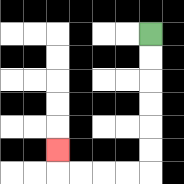{'start': '[6, 1]', 'end': '[2, 6]', 'path_directions': 'D,D,D,D,D,D,L,L,L,L,U', 'path_coordinates': '[[6, 1], [6, 2], [6, 3], [6, 4], [6, 5], [6, 6], [6, 7], [5, 7], [4, 7], [3, 7], [2, 7], [2, 6]]'}